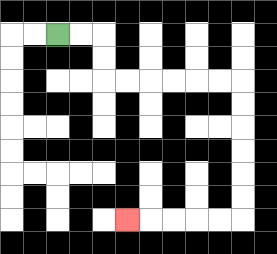{'start': '[2, 1]', 'end': '[5, 9]', 'path_directions': 'R,R,D,D,R,R,R,R,R,R,D,D,D,D,D,D,L,L,L,L,L', 'path_coordinates': '[[2, 1], [3, 1], [4, 1], [4, 2], [4, 3], [5, 3], [6, 3], [7, 3], [8, 3], [9, 3], [10, 3], [10, 4], [10, 5], [10, 6], [10, 7], [10, 8], [10, 9], [9, 9], [8, 9], [7, 9], [6, 9], [5, 9]]'}